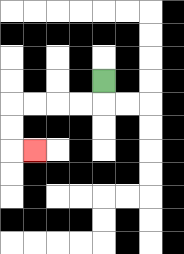{'start': '[4, 3]', 'end': '[1, 6]', 'path_directions': 'D,L,L,L,L,D,D,R', 'path_coordinates': '[[4, 3], [4, 4], [3, 4], [2, 4], [1, 4], [0, 4], [0, 5], [0, 6], [1, 6]]'}